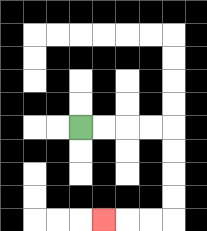{'start': '[3, 5]', 'end': '[4, 9]', 'path_directions': 'R,R,R,R,D,D,D,D,L,L,L', 'path_coordinates': '[[3, 5], [4, 5], [5, 5], [6, 5], [7, 5], [7, 6], [7, 7], [7, 8], [7, 9], [6, 9], [5, 9], [4, 9]]'}